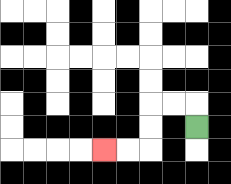{'start': '[8, 5]', 'end': '[4, 6]', 'path_directions': 'U,L,L,D,D,L,L', 'path_coordinates': '[[8, 5], [8, 4], [7, 4], [6, 4], [6, 5], [6, 6], [5, 6], [4, 6]]'}